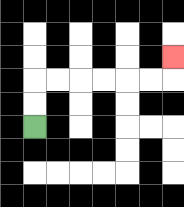{'start': '[1, 5]', 'end': '[7, 2]', 'path_directions': 'U,U,R,R,R,R,R,R,U', 'path_coordinates': '[[1, 5], [1, 4], [1, 3], [2, 3], [3, 3], [4, 3], [5, 3], [6, 3], [7, 3], [7, 2]]'}